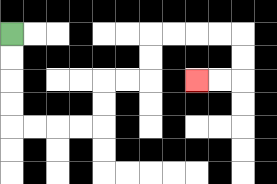{'start': '[0, 1]', 'end': '[8, 3]', 'path_directions': 'D,D,D,D,R,R,R,R,U,U,R,R,U,U,R,R,R,R,D,D,L,L', 'path_coordinates': '[[0, 1], [0, 2], [0, 3], [0, 4], [0, 5], [1, 5], [2, 5], [3, 5], [4, 5], [4, 4], [4, 3], [5, 3], [6, 3], [6, 2], [6, 1], [7, 1], [8, 1], [9, 1], [10, 1], [10, 2], [10, 3], [9, 3], [8, 3]]'}